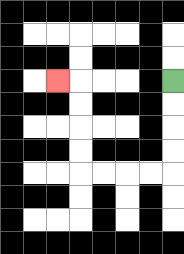{'start': '[7, 3]', 'end': '[2, 3]', 'path_directions': 'D,D,D,D,L,L,L,L,U,U,U,U,L', 'path_coordinates': '[[7, 3], [7, 4], [7, 5], [7, 6], [7, 7], [6, 7], [5, 7], [4, 7], [3, 7], [3, 6], [3, 5], [3, 4], [3, 3], [2, 3]]'}